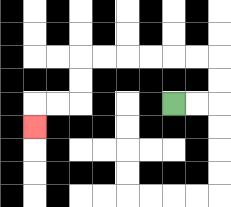{'start': '[7, 4]', 'end': '[1, 5]', 'path_directions': 'R,R,U,U,L,L,L,L,L,L,D,D,L,L,D', 'path_coordinates': '[[7, 4], [8, 4], [9, 4], [9, 3], [9, 2], [8, 2], [7, 2], [6, 2], [5, 2], [4, 2], [3, 2], [3, 3], [3, 4], [2, 4], [1, 4], [1, 5]]'}